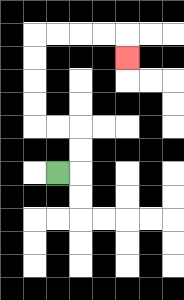{'start': '[2, 7]', 'end': '[5, 2]', 'path_directions': 'R,U,U,L,L,U,U,U,U,R,R,R,R,D', 'path_coordinates': '[[2, 7], [3, 7], [3, 6], [3, 5], [2, 5], [1, 5], [1, 4], [1, 3], [1, 2], [1, 1], [2, 1], [3, 1], [4, 1], [5, 1], [5, 2]]'}